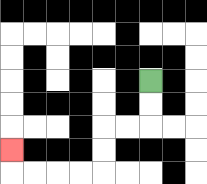{'start': '[6, 3]', 'end': '[0, 6]', 'path_directions': 'D,D,L,L,D,D,L,L,L,L,U', 'path_coordinates': '[[6, 3], [6, 4], [6, 5], [5, 5], [4, 5], [4, 6], [4, 7], [3, 7], [2, 7], [1, 7], [0, 7], [0, 6]]'}